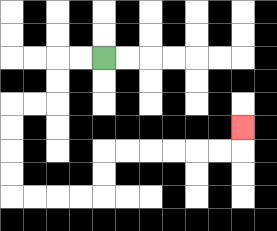{'start': '[4, 2]', 'end': '[10, 5]', 'path_directions': 'L,L,D,D,L,L,D,D,D,D,R,R,R,R,U,U,R,R,R,R,R,R,U', 'path_coordinates': '[[4, 2], [3, 2], [2, 2], [2, 3], [2, 4], [1, 4], [0, 4], [0, 5], [0, 6], [0, 7], [0, 8], [1, 8], [2, 8], [3, 8], [4, 8], [4, 7], [4, 6], [5, 6], [6, 6], [7, 6], [8, 6], [9, 6], [10, 6], [10, 5]]'}